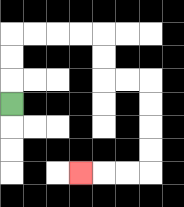{'start': '[0, 4]', 'end': '[3, 7]', 'path_directions': 'U,U,U,R,R,R,R,D,D,R,R,D,D,D,D,L,L,L', 'path_coordinates': '[[0, 4], [0, 3], [0, 2], [0, 1], [1, 1], [2, 1], [3, 1], [4, 1], [4, 2], [4, 3], [5, 3], [6, 3], [6, 4], [6, 5], [6, 6], [6, 7], [5, 7], [4, 7], [3, 7]]'}